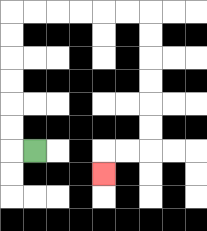{'start': '[1, 6]', 'end': '[4, 7]', 'path_directions': 'L,U,U,U,U,U,U,R,R,R,R,R,R,D,D,D,D,D,D,L,L,D', 'path_coordinates': '[[1, 6], [0, 6], [0, 5], [0, 4], [0, 3], [0, 2], [0, 1], [0, 0], [1, 0], [2, 0], [3, 0], [4, 0], [5, 0], [6, 0], [6, 1], [6, 2], [6, 3], [6, 4], [6, 5], [6, 6], [5, 6], [4, 6], [4, 7]]'}